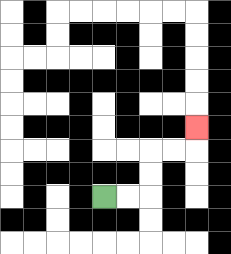{'start': '[4, 8]', 'end': '[8, 5]', 'path_directions': 'R,R,U,U,R,R,U', 'path_coordinates': '[[4, 8], [5, 8], [6, 8], [6, 7], [6, 6], [7, 6], [8, 6], [8, 5]]'}